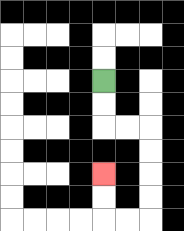{'start': '[4, 3]', 'end': '[4, 7]', 'path_directions': 'D,D,R,R,D,D,D,D,L,L,U,U', 'path_coordinates': '[[4, 3], [4, 4], [4, 5], [5, 5], [6, 5], [6, 6], [6, 7], [6, 8], [6, 9], [5, 9], [4, 9], [4, 8], [4, 7]]'}